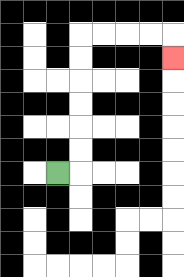{'start': '[2, 7]', 'end': '[7, 2]', 'path_directions': 'R,U,U,U,U,U,U,R,R,R,R,D', 'path_coordinates': '[[2, 7], [3, 7], [3, 6], [3, 5], [3, 4], [3, 3], [3, 2], [3, 1], [4, 1], [5, 1], [6, 1], [7, 1], [7, 2]]'}